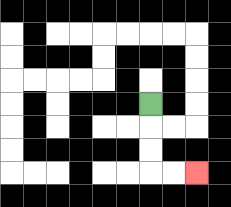{'start': '[6, 4]', 'end': '[8, 7]', 'path_directions': 'D,D,D,R,R', 'path_coordinates': '[[6, 4], [6, 5], [6, 6], [6, 7], [7, 7], [8, 7]]'}